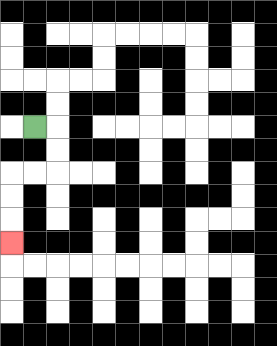{'start': '[1, 5]', 'end': '[0, 10]', 'path_directions': 'R,D,D,L,L,D,D,D', 'path_coordinates': '[[1, 5], [2, 5], [2, 6], [2, 7], [1, 7], [0, 7], [0, 8], [0, 9], [0, 10]]'}